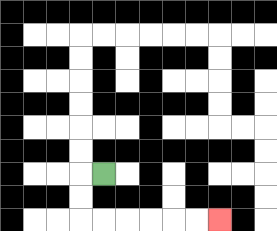{'start': '[4, 7]', 'end': '[9, 9]', 'path_directions': 'L,D,D,R,R,R,R,R,R', 'path_coordinates': '[[4, 7], [3, 7], [3, 8], [3, 9], [4, 9], [5, 9], [6, 9], [7, 9], [8, 9], [9, 9]]'}